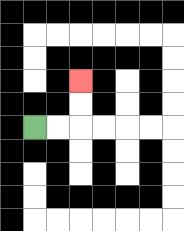{'start': '[1, 5]', 'end': '[3, 3]', 'path_directions': 'R,R,U,U', 'path_coordinates': '[[1, 5], [2, 5], [3, 5], [3, 4], [3, 3]]'}